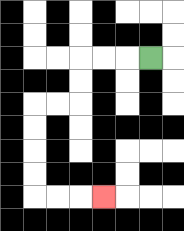{'start': '[6, 2]', 'end': '[4, 8]', 'path_directions': 'L,L,L,D,D,L,L,D,D,D,D,R,R,R', 'path_coordinates': '[[6, 2], [5, 2], [4, 2], [3, 2], [3, 3], [3, 4], [2, 4], [1, 4], [1, 5], [1, 6], [1, 7], [1, 8], [2, 8], [3, 8], [4, 8]]'}